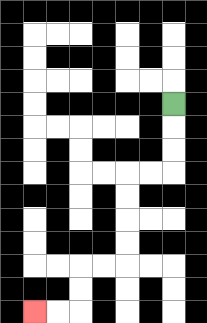{'start': '[7, 4]', 'end': '[1, 13]', 'path_directions': 'D,D,D,L,L,D,D,D,D,L,L,D,D,L,L', 'path_coordinates': '[[7, 4], [7, 5], [7, 6], [7, 7], [6, 7], [5, 7], [5, 8], [5, 9], [5, 10], [5, 11], [4, 11], [3, 11], [3, 12], [3, 13], [2, 13], [1, 13]]'}